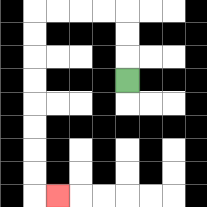{'start': '[5, 3]', 'end': '[2, 8]', 'path_directions': 'U,U,U,L,L,L,L,D,D,D,D,D,D,D,D,R', 'path_coordinates': '[[5, 3], [5, 2], [5, 1], [5, 0], [4, 0], [3, 0], [2, 0], [1, 0], [1, 1], [1, 2], [1, 3], [1, 4], [1, 5], [1, 6], [1, 7], [1, 8], [2, 8]]'}